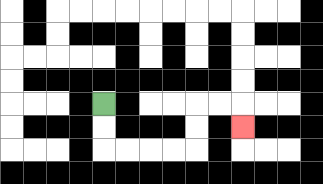{'start': '[4, 4]', 'end': '[10, 5]', 'path_directions': 'D,D,R,R,R,R,U,U,R,R,D', 'path_coordinates': '[[4, 4], [4, 5], [4, 6], [5, 6], [6, 6], [7, 6], [8, 6], [8, 5], [8, 4], [9, 4], [10, 4], [10, 5]]'}